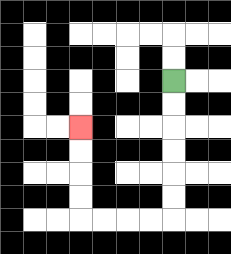{'start': '[7, 3]', 'end': '[3, 5]', 'path_directions': 'D,D,D,D,D,D,L,L,L,L,U,U,U,U', 'path_coordinates': '[[7, 3], [7, 4], [7, 5], [7, 6], [7, 7], [7, 8], [7, 9], [6, 9], [5, 9], [4, 9], [3, 9], [3, 8], [3, 7], [3, 6], [3, 5]]'}